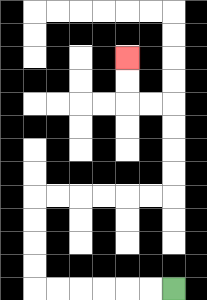{'start': '[7, 12]', 'end': '[5, 2]', 'path_directions': 'L,L,L,L,L,L,U,U,U,U,R,R,R,R,R,R,U,U,U,U,L,L,U,U', 'path_coordinates': '[[7, 12], [6, 12], [5, 12], [4, 12], [3, 12], [2, 12], [1, 12], [1, 11], [1, 10], [1, 9], [1, 8], [2, 8], [3, 8], [4, 8], [5, 8], [6, 8], [7, 8], [7, 7], [7, 6], [7, 5], [7, 4], [6, 4], [5, 4], [5, 3], [5, 2]]'}